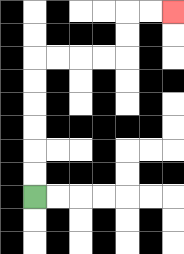{'start': '[1, 8]', 'end': '[7, 0]', 'path_directions': 'U,U,U,U,U,U,R,R,R,R,U,U,R,R', 'path_coordinates': '[[1, 8], [1, 7], [1, 6], [1, 5], [1, 4], [1, 3], [1, 2], [2, 2], [3, 2], [4, 2], [5, 2], [5, 1], [5, 0], [6, 0], [7, 0]]'}